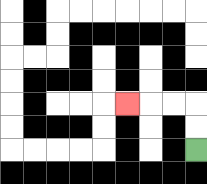{'start': '[8, 6]', 'end': '[5, 4]', 'path_directions': 'U,U,L,L,L', 'path_coordinates': '[[8, 6], [8, 5], [8, 4], [7, 4], [6, 4], [5, 4]]'}